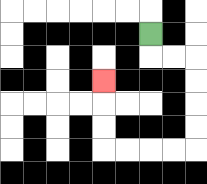{'start': '[6, 1]', 'end': '[4, 3]', 'path_directions': 'D,R,R,D,D,D,D,L,L,L,L,U,U,U', 'path_coordinates': '[[6, 1], [6, 2], [7, 2], [8, 2], [8, 3], [8, 4], [8, 5], [8, 6], [7, 6], [6, 6], [5, 6], [4, 6], [4, 5], [4, 4], [4, 3]]'}